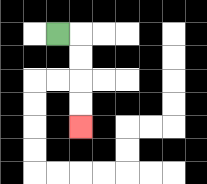{'start': '[2, 1]', 'end': '[3, 5]', 'path_directions': 'R,D,D,D,D', 'path_coordinates': '[[2, 1], [3, 1], [3, 2], [3, 3], [3, 4], [3, 5]]'}